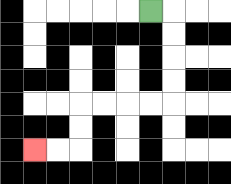{'start': '[6, 0]', 'end': '[1, 6]', 'path_directions': 'R,D,D,D,D,L,L,L,L,D,D,L,L', 'path_coordinates': '[[6, 0], [7, 0], [7, 1], [7, 2], [7, 3], [7, 4], [6, 4], [5, 4], [4, 4], [3, 4], [3, 5], [3, 6], [2, 6], [1, 6]]'}